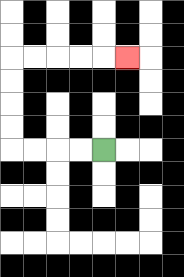{'start': '[4, 6]', 'end': '[5, 2]', 'path_directions': 'L,L,L,L,U,U,U,U,R,R,R,R,R', 'path_coordinates': '[[4, 6], [3, 6], [2, 6], [1, 6], [0, 6], [0, 5], [0, 4], [0, 3], [0, 2], [1, 2], [2, 2], [3, 2], [4, 2], [5, 2]]'}